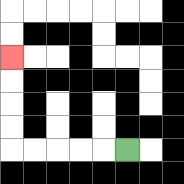{'start': '[5, 6]', 'end': '[0, 2]', 'path_directions': 'L,L,L,L,L,U,U,U,U', 'path_coordinates': '[[5, 6], [4, 6], [3, 6], [2, 6], [1, 6], [0, 6], [0, 5], [0, 4], [0, 3], [0, 2]]'}